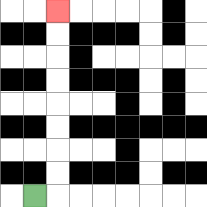{'start': '[1, 8]', 'end': '[2, 0]', 'path_directions': 'R,U,U,U,U,U,U,U,U', 'path_coordinates': '[[1, 8], [2, 8], [2, 7], [2, 6], [2, 5], [2, 4], [2, 3], [2, 2], [2, 1], [2, 0]]'}